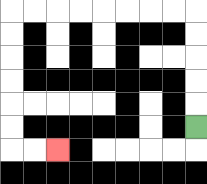{'start': '[8, 5]', 'end': '[2, 6]', 'path_directions': 'U,U,U,U,U,L,L,L,L,L,L,L,L,D,D,D,D,D,D,R,R', 'path_coordinates': '[[8, 5], [8, 4], [8, 3], [8, 2], [8, 1], [8, 0], [7, 0], [6, 0], [5, 0], [4, 0], [3, 0], [2, 0], [1, 0], [0, 0], [0, 1], [0, 2], [0, 3], [0, 4], [0, 5], [0, 6], [1, 6], [2, 6]]'}